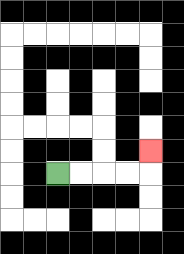{'start': '[2, 7]', 'end': '[6, 6]', 'path_directions': 'R,R,R,R,U', 'path_coordinates': '[[2, 7], [3, 7], [4, 7], [5, 7], [6, 7], [6, 6]]'}